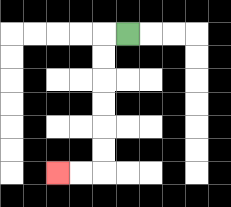{'start': '[5, 1]', 'end': '[2, 7]', 'path_directions': 'L,D,D,D,D,D,D,L,L', 'path_coordinates': '[[5, 1], [4, 1], [4, 2], [4, 3], [4, 4], [4, 5], [4, 6], [4, 7], [3, 7], [2, 7]]'}